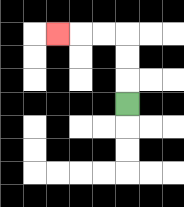{'start': '[5, 4]', 'end': '[2, 1]', 'path_directions': 'U,U,U,L,L,L', 'path_coordinates': '[[5, 4], [5, 3], [5, 2], [5, 1], [4, 1], [3, 1], [2, 1]]'}